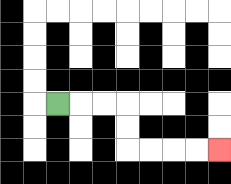{'start': '[2, 4]', 'end': '[9, 6]', 'path_directions': 'R,R,R,D,D,R,R,R,R', 'path_coordinates': '[[2, 4], [3, 4], [4, 4], [5, 4], [5, 5], [5, 6], [6, 6], [7, 6], [8, 6], [9, 6]]'}